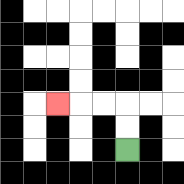{'start': '[5, 6]', 'end': '[2, 4]', 'path_directions': 'U,U,L,L,L', 'path_coordinates': '[[5, 6], [5, 5], [5, 4], [4, 4], [3, 4], [2, 4]]'}